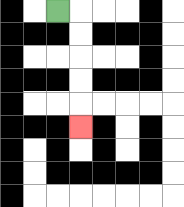{'start': '[2, 0]', 'end': '[3, 5]', 'path_directions': 'R,D,D,D,D,D', 'path_coordinates': '[[2, 0], [3, 0], [3, 1], [3, 2], [3, 3], [3, 4], [3, 5]]'}